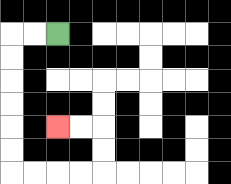{'start': '[2, 1]', 'end': '[2, 5]', 'path_directions': 'L,L,D,D,D,D,D,D,R,R,R,R,U,U,L,L', 'path_coordinates': '[[2, 1], [1, 1], [0, 1], [0, 2], [0, 3], [0, 4], [0, 5], [0, 6], [0, 7], [1, 7], [2, 7], [3, 7], [4, 7], [4, 6], [4, 5], [3, 5], [2, 5]]'}